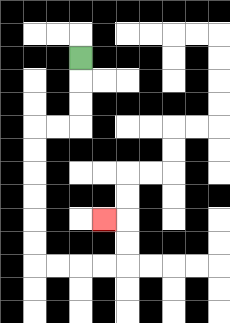{'start': '[3, 2]', 'end': '[4, 9]', 'path_directions': 'D,D,D,L,L,D,D,D,D,D,D,R,R,R,R,U,U,L', 'path_coordinates': '[[3, 2], [3, 3], [3, 4], [3, 5], [2, 5], [1, 5], [1, 6], [1, 7], [1, 8], [1, 9], [1, 10], [1, 11], [2, 11], [3, 11], [4, 11], [5, 11], [5, 10], [5, 9], [4, 9]]'}